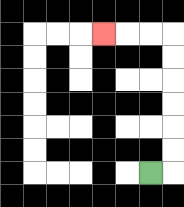{'start': '[6, 7]', 'end': '[4, 1]', 'path_directions': 'R,U,U,U,U,U,U,L,L,L', 'path_coordinates': '[[6, 7], [7, 7], [7, 6], [7, 5], [7, 4], [7, 3], [7, 2], [7, 1], [6, 1], [5, 1], [4, 1]]'}